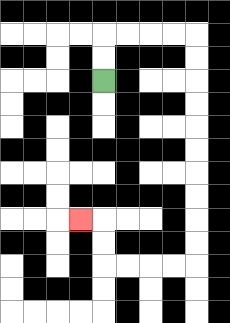{'start': '[4, 3]', 'end': '[3, 9]', 'path_directions': 'U,U,R,R,R,R,D,D,D,D,D,D,D,D,D,D,L,L,L,L,U,U,L', 'path_coordinates': '[[4, 3], [4, 2], [4, 1], [5, 1], [6, 1], [7, 1], [8, 1], [8, 2], [8, 3], [8, 4], [8, 5], [8, 6], [8, 7], [8, 8], [8, 9], [8, 10], [8, 11], [7, 11], [6, 11], [5, 11], [4, 11], [4, 10], [4, 9], [3, 9]]'}